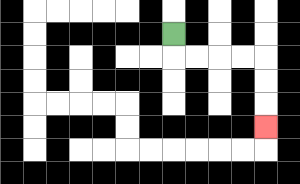{'start': '[7, 1]', 'end': '[11, 5]', 'path_directions': 'D,R,R,R,R,D,D,D', 'path_coordinates': '[[7, 1], [7, 2], [8, 2], [9, 2], [10, 2], [11, 2], [11, 3], [11, 4], [11, 5]]'}